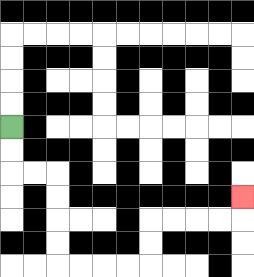{'start': '[0, 5]', 'end': '[10, 8]', 'path_directions': 'D,D,R,R,D,D,D,D,R,R,R,R,U,U,R,R,R,R,U', 'path_coordinates': '[[0, 5], [0, 6], [0, 7], [1, 7], [2, 7], [2, 8], [2, 9], [2, 10], [2, 11], [3, 11], [4, 11], [5, 11], [6, 11], [6, 10], [6, 9], [7, 9], [8, 9], [9, 9], [10, 9], [10, 8]]'}